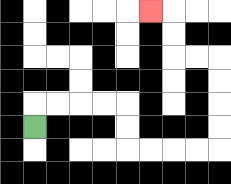{'start': '[1, 5]', 'end': '[6, 0]', 'path_directions': 'U,R,R,R,R,D,D,R,R,R,R,U,U,U,U,L,L,U,U,L', 'path_coordinates': '[[1, 5], [1, 4], [2, 4], [3, 4], [4, 4], [5, 4], [5, 5], [5, 6], [6, 6], [7, 6], [8, 6], [9, 6], [9, 5], [9, 4], [9, 3], [9, 2], [8, 2], [7, 2], [7, 1], [7, 0], [6, 0]]'}